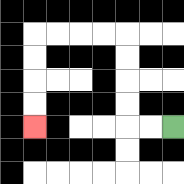{'start': '[7, 5]', 'end': '[1, 5]', 'path_directions': 'L,L,U,U,U,U,L,L,L,L,D,D,D,D', 'path_coordinates': '[[7, 5], [6, 5], [5, 5], [5, 4], [5, 3], [5, 2], [5, 1], [4, 1], [3, 1], [2, 1], [1, 1], [1, 2], [1, 3], [1, 4], [1, 5]]'}